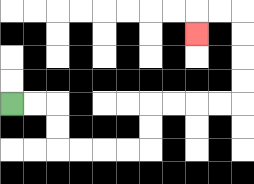{'start': '[0, 4]', 'end': '[8, 1]', 'path_directions': 'R,R,D,D,R,R,R,R,U,U,R,R,R,R,U,U,U,U,L,L,D', 'path_coordinates': '[[0, 4], [1, 4], [2, 4], [2, 5], [2, 6], [3, 6], [4, 6], [5, 6], [6, 6], [6, 5], [6, 4], [7, 4], [8, 4], [9, 4], [10, 4], [10, 3], [10, 2], [10, 1], [10, 0], [9, 0], [8, 0], [8, 1]]'}